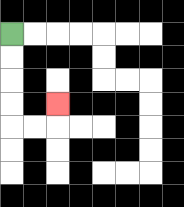{'start': '[0, 1]', 'end': '[2, 4]', 'path_directions': 'D,D,D,D,R,R,U', 'path_coordinates': '[[0, 1], [0, 2], [0, 3], [0, 4], [0, 5], [1, 5], [2, 5], [2, 4]]'}